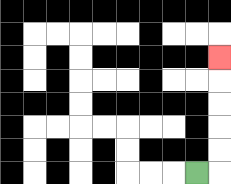{'start': '[8, 7]', 'end': '[9, 2]', 'path_directions': 'R,U,U,U,U,U', 'path_coordinates': '[[8, 7], [9, 7], [9, 6], [9, 5], [9, 4], [9, 3], [9, 2]]'}